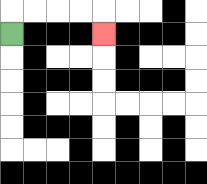{'start': '[0, 1]', 'end': '[4, 1]', 'path_directions': 'U,R,R,R,R,D', 'path_coordinates': '[[0, 1], [0, 0], [1, 0], [2, 0], [3, 0], [4, 0], [4, 1]]'}